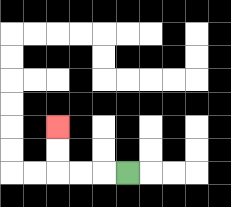{'start': '[5, 7]', 'end': '[2, 5]', 'path_directions': 'L,L,L,U,U', 'path_coordinates': '[[5, 7], [4, 7], [3, 7], [2, 7], [2, 6], [2, 5]]'}